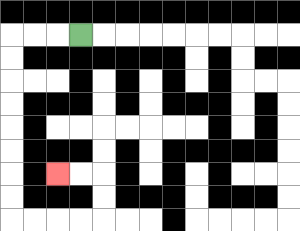{'start': '[3, 1]', 'end': '[2, 7]', 'path_directions': 'L,L,L,D,D,D,D,D,D,D,D,R,R,R,R,U,U,L,L', 'path_coordinates': '[[3, 1], [2, 1], [1, 1], [0, 1], [0, 2], [0, 3], [0, 4], [0, 5], [0, 6], [0, 7], [0, 8], [0, 9], [1, 9], [2, 9], [3, 9], [4, 9], [4, 8], [4, 7], [3, 7], [2, 7]]'}